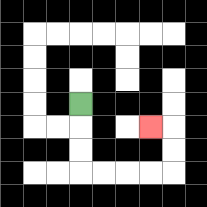{'start': '[3, 4]', 'end': '[6, 5]', 'path_directions': 'D,D,D,R,R,R,R,U,U,L', 'path_coordinates': '[[3, 4], [3, 5], [3, 6], [3, 7], [4, 7], [5, 7], [6, 7], [7, 7], [7, 6], [7, 5], [6, 5]]'}